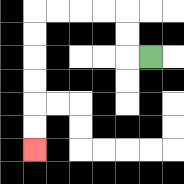{'start': '[6, 2]', 'end': '[1, 6]', 'path_directions': 'L,U,U,L,L,L,L,D,D,D,D,D,D', 'path_coordinates': '[[6, 2], [5, 2], [5, 1], [5, 0], [4, 0], [3, 0], [2, 0], [1, 0], [1, 1], [1, 2], [1, 3], [1, 4], [1, 5], [1, 6]]'}